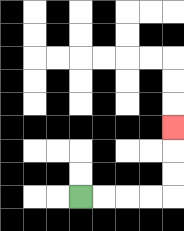{'start': '[3, 8]', 'end': '[7, 5]', 'path_directions': 'R,R,R,R,U,U,U', 'path_coordinates': '[[3, 8], [4, 8], [5, 8], [6, 8], [7, 8], [7, 7], [7, 6], [7, 5]]'}